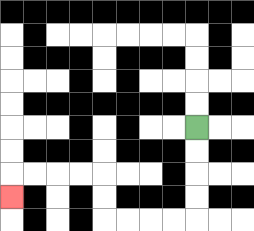{'start': '[8, 5]', 'end': '[0, 8]', 'path_directions': 'D,D,D,D,L,L,L,L,U,U,L,L,L,L,D', 'path_coordinates': '[[8, 5], [8, 6], [8, 7], [8, 8], [8, 9], [7, 9], [6, 9], [5, 9], [4, 9], [4, 8], [4, 7], [3, 7], [2, 7], [1, 7], [0, 7], [0, 8]]'}